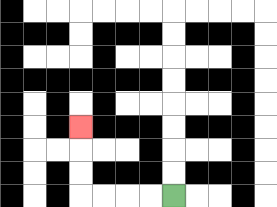{'start': '[7, 8]', 'end': '[3, 5]', 'path_directions': 'L,L,L,L,U,U,U', 'path_coordinates': '[[7, 8], [6, 8], [5, 8], [4, 8], [3, 8], [3, 7], [3, 6], [3, 5]]'}